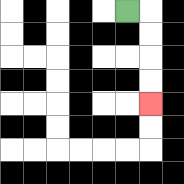{'start': '[5, 0]', 'end': '[6, 4]', 'path_directions': 'R,D,D,D,D', 'path_coordinates': '[[5, 0], [6, 0], [6, 1], [6, 2], [6, 3], [6, 4]]'}